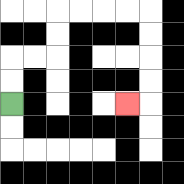{'start': '[0, 4]', 'end': '[5, 4]', 'path_directions': 'U,U,R,R,U,U,R,R,R,R,D,D,D,D,L', 'path_coordinates': '[[0, 4], [0, 3], [0, 2], [1, 2], [2, 2], [2, 1], [2, 0], [3, 0], [4, 0], [5, 0], [6, 0], [6, 1], [6, 2], [6, 3], [6, 4], [5, 4]]'}